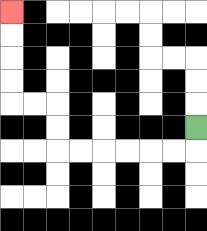{'start': '[8, 5]', 'end': '[0, 0]', 'path_directions': 'D,L,L,L,L,L,L,U,U,L,L,U,U,U,U', 'path_coordinates': '[[8, 5], [8, 6], [7, 6], [6, 6], [5, 6], [4, 6], [3, 6], [2, 6], [2, 5], [2, 4], [1, 4], [0, 4], [0, 3], [0, 2], [0, 1], [0, 0]]'}